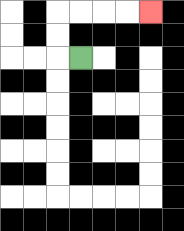{'start': '[3, 2]', 'end': '[6, 0]', 'path_directions': 'L,U,U,R,R,R,R', 'path_coordinates': '[[3, 2], [2, 2], [2, 1], [2, 0], [3, 0], [4, 0], [5, 0], [6, 0]]'}